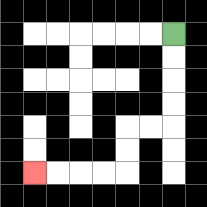{'start': '[7, 1]', 'end': '[1, 7]', 'path_directions': 'D,D,D,D,L,L,D,D,L,L,L,L', 'path_coordinates': '[[7, 1], [7, 2], [7, 3], [7, 4], [7, 5], [6, 5], [5, 5], [5, 6], [5, 7], [4, 7], [3, 7], [2, 7], [1, 7]]'}